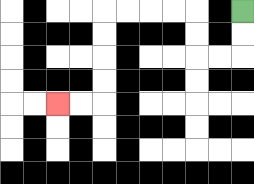{'start': '[10, 0]', 'end': '[2, 4]', 'path_directions': 'D,D,L,L,U,U,L,L,L,L,D,D,D,D,L,L', 'path_coordinates': '[[10, 0], [10, 1], [10, 2], [9, 2], [8, 2], [8, 1], [8, 0], [7, 0], [6, 0], [5, 0], [4, 0], [4, 1], [4, 2], [4, 3], [4, 4], [3, 4], [2, 4]]'}